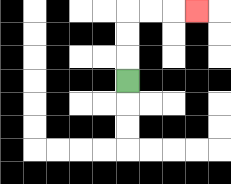{'start': '[5, 3]', 'end': '[8, 0]', 'path_directions': 'U,U,U,R,R,R', 'path_coordinates': '[[5, 3], [5, 2], [5, 1], [5, 0], [6, 0], [7, 0], [8, 0]]'}